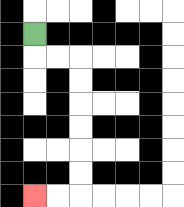{'start': '[1, 1]', 'end': '[1, 8]', 'path_directions': 'D,R,R,D,D,D,D,D,D,L,L', 'path_coordinates': '[[1, 1], [1, 2], [2, 2], [3, 2], [3, 3], [3, 4], [3, 5], [3, 6], [3, 7], [3, 8], [2, 8], [1, 8]]'}